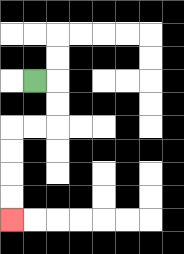{'start': '[1, 3]', 'end': '[0, 9]', 'path_directions': 'R,D,D,L,L,D,D,D,D', 'path_coordinates': '[[1, 3], [2, 3], [2, 4], [2, 5], [1, 5], [0, 5], [0, 6], [0, 7], [0, 8], [0, 9]]'}